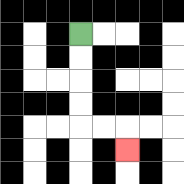{'start': '[3, 1]', 'end': '[5, 6]', 'path_directions': 'D,D,D,D,R,R,D', 'path_coordinates': '[[3, 1], [3, 2], [3, 3], [3, 4], [3, 5], [4, 5], [5, 5], [5, 6]]'}